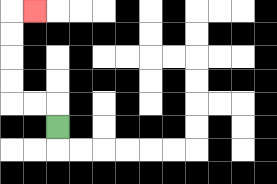{'start': '[2, 5]', 'end': '[1, 0]', 'path_directions': 'U,L,L,U,U,U,U,R', 'path_coordinates': '[[2, 5], [2, 4], [1, 4], [0, 4], [0, 3], [0, 2], [0, 1], [0, 0], [1, 0]]'}